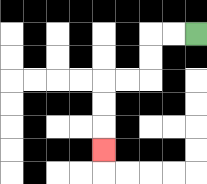{'start': '[8, 1]', 'end': '[4, 6]', 'path_directions': 'L,L,D,D,L,L,D,D,D', 'path_coordinates': '[[8, 1], [7, 1], [6, 1], [6, 2], [6, 3], [5, 3], [4, 3], [4, 4], [4, 5], [4, 6]]'}